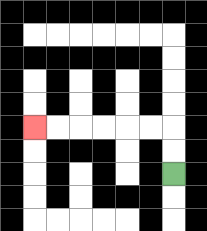{'start': '[7, 7]', 'end': '[1, 5]', 'path_directions': 'U,U,L,L,L,L,L,L', 'path_coordinates': '[[7, 7], [7, 6], [7, 5], [6, 5], [5, 5], [4, 5], [3, 5], [2, 5], [1, 5]]'}